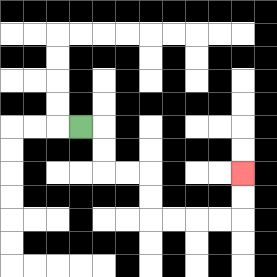{'start': '[3, 5]', 'end': '[10, 7]', 'path_directions': 'R,D,D,R,R,D,D,R,R,R,R,U,U', 'path_coordinates': '[[3, 5], [4, 5], [4, 6], [4, 7], [5, 7], [6, 7], [6, 8], [6, 9], [7, 9], [8, 9], [9, 9], [10, 9], [10, 8], [10, 7]]'}